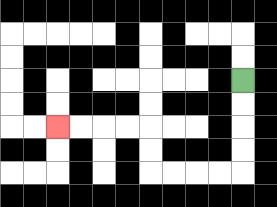{'start': '[10, 3]', 'end': '[2, 5]', 'path_directions': 'D,D,D,D,L,L,L,L,U,U,L,L,L,L', 'path_coordinates': '[[10, 3], [10, 4], [10, 5], [10, 6], [10, 7], [9, 7], [8, 7], [7, 7], [6, 7], [6, 6], [6, 5], [5, 5], [4, 5], [3, 5], [2, 5]]'}